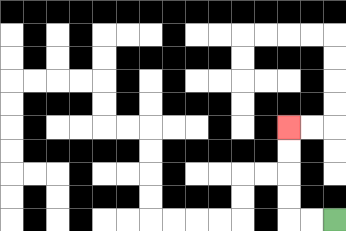{'start': '[14, 9]', 'end': '[12, 5]', 'path_directions': 'L,L,U,U,U,U', 'path_coordinates': '[[14, 9], [13, 9], [12, 9], [12, 8], [12, 7], [12, 6], [12, 5]]'}